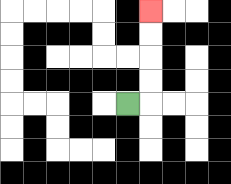{'start': '[5, 4]', 'end': '[6, 0]', 'path_directions': 'R,U,U,U,U', 'path_coordinates': '[[5, 4], [6, 4], [6, 3], [6, 2], [6, 1], [6, 0]]'}